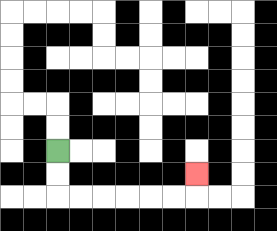{'start': '[2, 6]', 'end': '[8, 7]', 'path_directions': 'D,D,R,R,R,R,R,R,U', 'path_coordinates': '[[2, 6], [2, 7], [2, 8], [3, 8], [4, 8], [5, 8], [6, 8], [7, 8], [8, 8], [8, 7]]'}